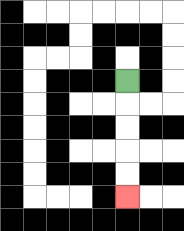{'start': '[5, 3]', 'end': '[5, 8]', 'path_directions': 'D,D,D,D,D', 'path_coordinates': '[[5, 3], [5, 4], [5, 5], [5, 6], [5, 7], [5, 8]]'}